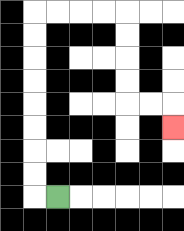{'start': '[2, 8]', 'end': '[7, 5]', 'path_directions': 'L,U,U,U,U,U,U,U,U,R,R,R,R,D,D,D,D,R,R,D', 'path_coordinates': '[[2, 8], [1, 8], [1, 7], [1, 6], [1, 5], [1, 4], [1, 3], [1, 2], [1, 1], [1, 0], [2, 0], [3, 0], [4, 0], [5, 0], [5, 1], [5, 2], [5, 3], [5, 4], [6, 4], [7, 4], [7, 5]]'}